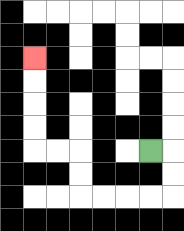{'start': '[6, 6]', 'end': '[1, 2]', 'path_directions': 'R,D,D,L,L,L,L,U,U,L,L,U,U,U,U', 'path_coordinates': '[[6, 6], [7, 6], [7, 7], [7, 8], [6, 8], [5, 8], [4, 8], [3, 8], [3, 7], [3, 6], [2, 6], [1, 6], [1, 5], [1, 4], [1, 3], [1, 2]]'}